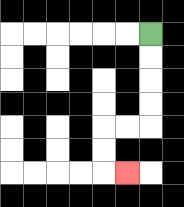{'start': '[6, 1]', 'end': '[5, 7]', 'path_directions': 'D,D,D,D,L,L,D,D,R', 'path_coordinates': '[[6, 1], [6, 2], [6, 3], [6, 4], [6, 5], [5, 5], [4, 5], [4, 6], [4, 7], [5, 7]]'}